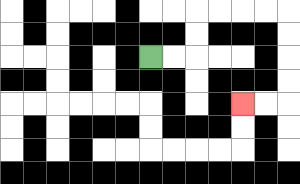{'start': '[6, 2]', 'end': '[10, 4]', 'path_directions': 'R,R,U,U,R,R,R,R,D,D,D,D,L,L', 'path_coordinates': '[[6, 2], [7, 2], [8, 2], [8, 1], [8, 0], [9, 0], [10, 0], [11, 0], [12, 0], [12, 1], [12, 2], [12, 3], [12, 4], [11, 4], [10, 4]]'}